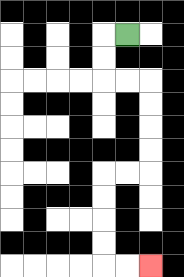{'start': '[5, 1]', 'end': '[6, 11]', 'path_directions': 'L,D,D,R,R,D,D,D,D,L,L,D,D,D,D,R,R', 'path_coordinates': '[[5, 1], [4, 1], [4, 2], [4, 3], [5, 3], [6, 3], [6, 4], [6, 5], [6, 6], [6, 7], [5, 7], [4, 7], [4, 8], [4, 9], [4, 10], [4, 11], [5, 11], [6, 11]]'}